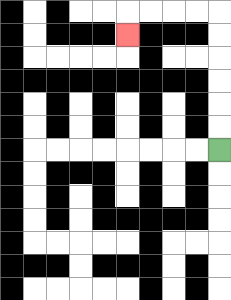{'start': '[9, 6]', 'end': '[5, 1]', 'path_directions': 'U,U,U,U,U,U,L,L,L,L,D', 'path_coordinates': '[[9, 6], [9, 5], [9, 4], [9, 3], [9, 2], [9, 1], [9, 0], [8, 0], [7, 0], [6, 0], [5, 0], [5, 1]]'}